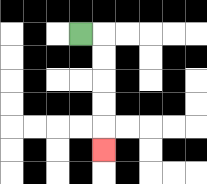{'start': '[3, 1]', 'end': '[4, 6]', 'path_directions': 'R,D,D,D,D,D', 'path_coordinates': '[[3, 1], [4, 1], [4, 2], [4, 3], [4, 4], [4, 5], [4, 6]]'}